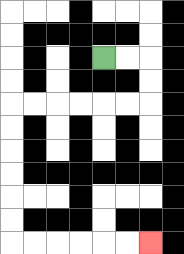{'start': '[4, 2]', 'end': '[6, 10]', 'path_directions': 'R,R,D,D,L,L,L,L,L,L,D,D,D,D,D,D,R,R,R,R,R,R', 'path_coordinates': '[[4, 2], [5, 2], [6, 2], [6, 3], [6, 4], [5, 4], [4, 4], [3, 4], [2, 4], [1, 4], [0, 4], [0, 5], [0, 6], [0, 7], [0, 8], [0, 9], [0, 10], [1, 10], [2, 10], [3, 10], [4, 10], [5, 10], [6, 10]]'}